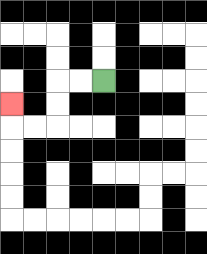{'start': '[4, 3]', 'end': '[0, 4]', 'path_directions': 'L,L,D,D,L,L,U', 'path_coordinates': '[[4, 3], [3, 3], [2, 3], [2, 4], [2, 5], [1, 5], [0, 5], [0, 4]]'}